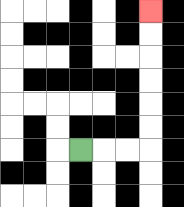{'start': '[3, 6]', 'end': '[6, 0]', 'path_directions': 'R,R,R,U,U,U,U,U,U', 'path_coordinates': '[[3, 6], [4, 6], [5, 6], [6, 6], [6, 5], [6, 4], [6, 3], [6, 2], [6, 1], [6, 0]]'}